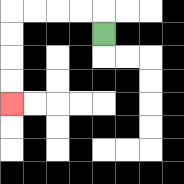{'start': '[4, 1]', 'end': '[0, 4]', 'path_directions': 'U,L,L,L,L,D,D,D,D', 'path_coordinates': '[[4, 1], [4, 0], [3, 0], [2, 0], [1, 0], [0, 0], [0, 1], [0, 2], [0, 3], [0, 4]]'}